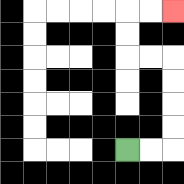{'start': '[5, 6]', 'end': '[7, 0]', 'path_directions': 'R,R,U,U,U,U,L,L,U,U,R,R', 'path_coordinates': '[[5, 6], [6, 6], [7, 6], [7, 5], [7, 4], [7, 3], [7, 2], [6, 2], [5, 2], [5, 1], [5, 0], [6, 0], [7, 0]]'}